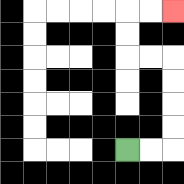{'start': '[5, 6]', 'end': '[7, 0]', 'path_directions': 'R,R,U,U,U,U,L,L,U,U,R,R', 'path_coordinates': '[[5, 6], [6, 6], [7, 6], [7, 5], [7, 4], [7, 3], [7, 2], [6, 2], [5, 2], [5, 1], [5, 0], [6, 0], [7, 0]]'}